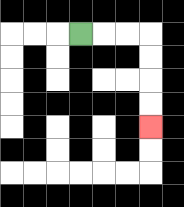{'start': '[3, 1]', 'end': '[6, 5]', 'path_directions': 'R,R,R,D,D,D,D', 'path_coordinates': '[[3, 1], [4, 1], [5, 1], [6, 1], [6, 2], [6, 3], [6, 4], [6, 5]]'}